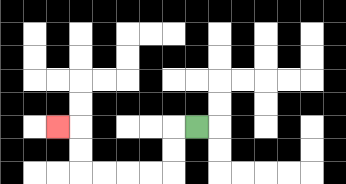{'start': '[8, 5]', 'end': '[2, 5]', 'path_directions': 'L,D,D,L,L,L,L,U,U,L', 'path_coordinates': '[[8, 5], [7, 5], [7, 6], [7, 7], [6, 7], [5, 7], [4, 7], [3, 7], [3, 6], [3, 5], [2, 5]]'}